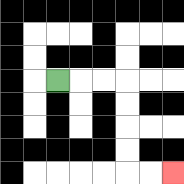{'start': '[2, 3]', 'end': '[7, 7]', 'path_directions': 'R,R,R,D,D,D,D,R,R', 'path_coordinates': '[[2, 3], [3, 3], [4, 3], [5, 3], [5, 4], [5, 5], [5, 6], [5, 7], [6, 7], [7, 7]]'}